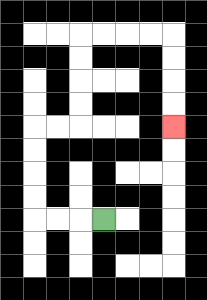{'start': '[4, 9]', 'end': '[7, 5]', 'path_directions': 'L,L,L,U,U,U,U,R,R,U,U,U,U,R,R,R,R,D,D,D,D', 'path_coordinates': '[[4, 9], [3, 9], [2, 9], [1, 9], [1, 8], [1, 7], [1, 6], [1, 5], [2, 5], [3, 5], [3, 4], [3, 3], [3, 2], [3, 1], [4, 1], [5, 1], [6, 1], [7, 1], [7, 2], [7, 3], [7, 4], [7, 5]]'}